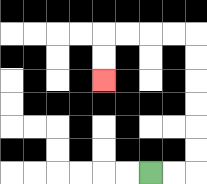{'start': '[6, 7]', 'end': '[4, 3]', 'path_directions': 'R,R,U,U,U,U,U,U,L,L,L,L,D,D', 'path_coordinates': '[[6, 7], [7, 7], [8, 7], [8, 6], [8, 5], [8, 4], [8, 3], [8, 2], [8, 1], [7, 1], [6, 1], [5, 1], [4, 1], [4, 2], [4, 3]]'}